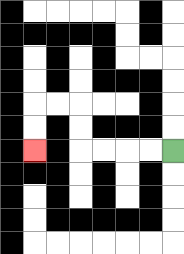{'start': '[7, 6]', 'end': '[1, 6]', 'path_directions': 'L,L,L,L,U,U,L,L,D,D', 'path_coordinates': '[[7, 6], [6, 6], [5, 6], [4, 6], [3, 6], [3, 5], [3, 4], [2, 4], [1, 4], [1, 5], [1, 6]]'}